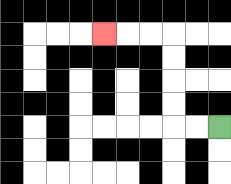{'start': '[9, 5]', 'end': '[4, 1]', 'path_directions': 'L,L,U,U,U,U,L,L,L', 'path_coordinates': '[[9, 5], [8, 5], [7, 5], [7, 4], [7, 3], [7, 2], [7, 1], [6, 1], [5, 1], [4, 1]]'}